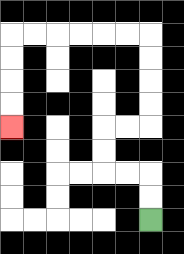{'start': '[6, 9]', 'end': '[0, 5]', 'path_directions': 'U,U,L,L,U,U,R,R,U,U,U,U,L,L,L,L,L,L,D,D,D,D', 'path_coordinates': '[[6, 9], [6, 8], [6, 7], [5, 7], [4, 7], [4, 6], [4, 5], [5, 5], [6, 5], [6, 4], [6, 3], [6, 2], [6, 1], [5, 1], [4, 1], [3, 1], [2, 1], [1, 1], [0, 1], [0, 2], [0, 3], [0, 4], [0, 5]]'}